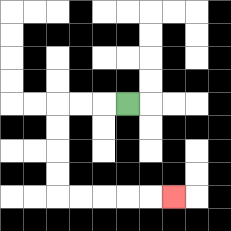{'start': '[5, 4]', 'end': '[7, 8]', 'path_directions': 'L,L,L,D,D,D,D,R,R,R,R,R', 'path_coordinates': '[[5, 4], [4, 4], [3, 4], [2, 4], [2, 5], [2, 6], [2, 7], [2, 8], [3, 8], [4, 8], [5, 8], [6, 8], [7, 8]]'}